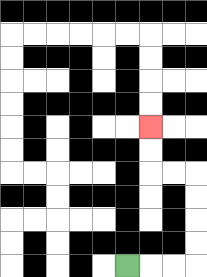{'start': '[5, 11]', 'end': '[6, 5]', 'path_directions': 'R,R,R,U,U,U,U,L,L,U,U', 'path_coordinates': '[[5, 11], [6, 11], [7, 11], [8, 11], [8, 10], [8, 9], [8, 8], [8, 7], [7, 7], [6, 7], [6, 6], [6, 5]]'}